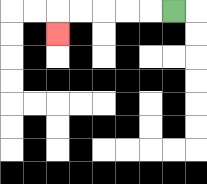{'start': '[7, 0]', 'end': '[2, 1]', 'path_directions': 'L,L,L,L,L,D', 'path_coordinates': '[[7, 0], [6, 0], [5, 0], [4, 0], [3, 0], [2, 0], [2, 1]]'}